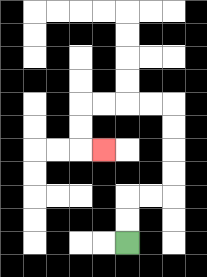{'start': '[5, 10]', 'end': '[4, 6]', 'path_directions': 'U,U,R,R,U,U,U,U,L,L,L,L,D,D,R', 'path_coordinates': '[[5, 10], [5, 9], [5, 8], [6, 8], [7, 8], [7, 7], [7, 6], [7, 5], [7, 4], [6, 4], [5, 4], [4, 4], [3, 4], [3, 5], [3, 6], [4, 6]]'}